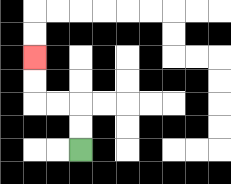{'start': '[3, 6]', 'end': '[1, 2]', 'path_directions': 'U,U,L,L,U,U', 'path_coordinates': '[[3, 6], [3, 5], [3, 4], [2, 4], [1, 4], [1, 3], [1, 2]]'}